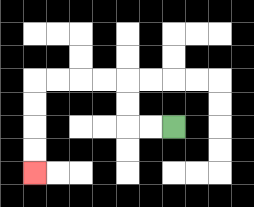{'start': '[7, 5]', 'end': '[1, 7]', 'path_directions': 'L,L,U,U,L,L,L,L,D,D,D,D', 'path_coordinates': '[[7, 5], [6, 5], [5, 5], [5, 4], [5, 3], [4, 3], [3, 3], [2, 3], [1, 3], [1, 4], [1, 5], [1, 6], [1, 7]]'}